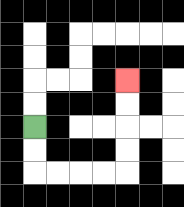{'start': '[1, 5]', 'end': '[5, 3]', 'path_directions': 'D,D,R,R,R,R,U,U,U,U', 'path_coordinates': '[[1, 5], [1, 6], [1, 7], [2, 7], [3, 7], [4, 7], [5, 7], [5, 6], [5, 5], [5, 4], [5, 3]]'}